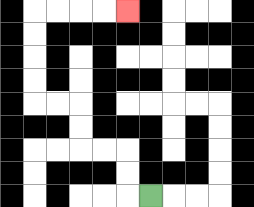{'start': '[6, 8]', 'end': '[5, 0]', 'path_directions': 'L,U,U,L,L,U,U,L,L,U,U,U,U,R,R,R,R', 'path_coordinates': '[[6, 8], [5, 8], [5, 7], [5, 6], [4, 6], [3, 6], [3, 5], [3, 4], [2, 4], [1, 4], [1, 3], [1, 2], [1, 1], [1, 0], [2, 0], [3, 0], [4, 0], [5, 0]]'}